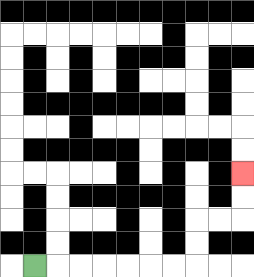{'start': '[1, 11]', 'end': '[10, 7]', 'path_directions': 'R,R,R,R,R,R,R,U,U,R,R,U,U', 'path_coordinates': '[[1, 11], [2, 11], [3, 11], [4, 11], [5, 11], [6, 11], [7, 11], [8, 11], [8, 10], [8, 9], [9, 9], [10, 9], [10, 8], [10, 7]]'}